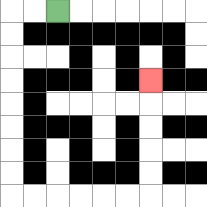{'start': '[2, 0]', 'end': '[6, 3]', 'path_directions': 'L,L,D,D,D,D,D,D,D,D,R,R,R,R,R,R,U,U,U,U,U', 'path_coordinates': '[[2, 0], [1, 0], [0, 0], [0, 1], [0, 2], [0, 3], [0, 4], [0, 5], [0, 6], [0, 7], [0, 8], [1, 8], [2, 8], [3, 8], [4, 8], [5, 8], [6, 8], [6, 7], [6, 6], [6, 5], [6, 4], [6, 3]]'}